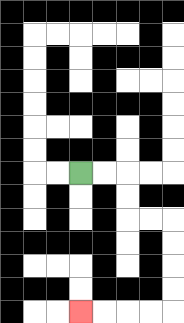{'start': '[3, 7]', 'end': '[3, 13]', 'path_directions': 'R,R,D,D,R,R,D,D,D,D,L,L,L,L', 'path_coordinates': '[[3, 7], [4, 7], [5, 7], [5, 8], [5, 9], [6, 9], [7, 9], [7, 10], [7, 11], [7, 12], [7, 13], [6, 13], [5, 13], [4, 13], [3, 13]]'}